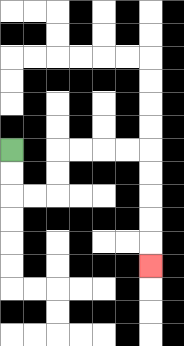{'start': '[0, 6]', 'end': '[6, 11]', 'path_directions': 'D,D,R,R,U,U,R,R,R,R,D,D,D,D,D', 'path_coordinates': '[[0, 6], [0, 7], [0, 8], [1, 8], [2, 8], [2, 7], [2, 6], [3, 6], [4, 6], [5, 6], [6, 6], [6, 7], [6, 8], [6, 9], [6, 10], [6, 11]]'}